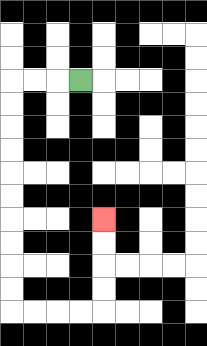{'start': '[3, 3]', 'end': '[4, 9]', 'path_directions': 'L,L,L,D,D,D,D,D,D,D,D,D,D,R,R,R,R,U,U,U,U', 'path_coordinates': '[[3, 3], [2, 3], [1, 3], [0, 3], [0, 4], [0, 5], [0, 6], [0, 7], [0, 8], [0, 9], [0, 10], [0, 11], [0, 12], [0, 13], [1, 13], [2, 13], [3, 13], [4, 13], [4, 12], [4, 11], [4, 10], [4, 9]]'}